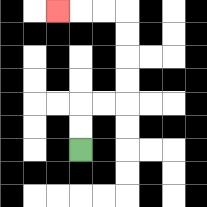{'start': '[3, 6]', 'end': '[2, 0]', 'path_directions': 'U,U,R,R,U,U,U,U,L,L,L', 'path_coordinates': '[[3, 6], [3, 5], [3, 4], [4, 4], [5, 4], [5, 3], [5, 2], [5, 1], [5, 0], [4, 0], [3, 0], [2, 0]]'}